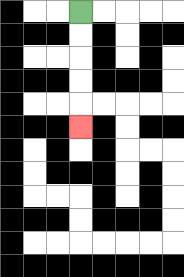{'start': '[3, 0]', 'end': '[3, 5]', 'path_directions': 'D,D,D,D,D', 'path_coordinates': '[[3, 0], [3, 1], [3, 2], [3, 3], [3, 4], [3, 5]]'}